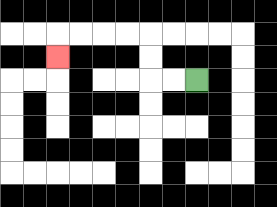{'start': '[8, 3]', 'end': '[2, 2]', 'path_directions': 'L,L,U,U,L,L,L,L,D', 'path_coordinates': '[[8, 3], [7, 3], [6, 3], [6, 2], [6, 1], [5, 1], [4, 1], [3, 1], [2, 1], [2, 2]]'}